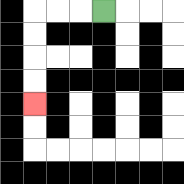{'start': '[4, 0]', 'end': '[1, 4]', 'path_directions': 'L,L,L,D,D,D,D', 'path_coordinates': '[[4, 0], [3, 0], [2, 0], [1, 0], [1, 1], [1, 2], [1, 3], [1, 4]]'}